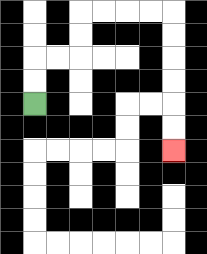{'start': '[1, 4]', 'end': '[7, 6]', 'path_directions': 'U,U,R,R,U,U,R,R,R,R,D,D,D,D,D,D', 'path_coordinates': '[[1, 4], [1, 3], [1, 2], [2, 2], [3, 2], [3, 1], [3, 0], [4, 0], [5, 0], [6, 0], [7, 0], [7, 1], [7, 2], [7, 3], [7, 4], [7, 5], [7, 6]]'}